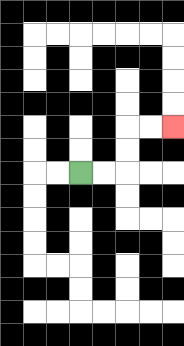{'start': '[3, 7]', 'end': '[7, 5]', 'path_directions': 'R,R,U,U,R,R', 'path_coordinates': '[[3, 7], [4, 7], [5, 7], [5, 6], [5, 5], [6, 5], [7, 5]]'}